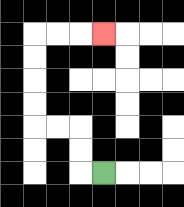{'start': '[4, 7]', 'end': '[4, 1]', 'path_directions': 'L,U,U,L,L,U,U,U,U,R,R,R', 'path_coordinates': '[[4, 7], [3, 7], [3, 6], [3, 5], [2, 5], [1, 5], [1, 4], [1, 3], [1, 2], [1, 1], [2, 1], [3, 1], [4, 1]]'}